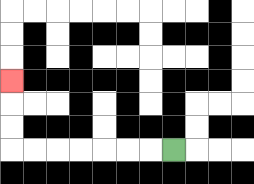{'start': '[7, 6]', 'end': '[0, 3]', 'path_directions': 'L,L,L,L,L,L,L,U,U,U', 'path_coordinates': '[[7, 6], [6, 6], [5, 6], [4, 6], [3, 6], [2, 6], [1, 6], [0, 6], [0, 5], [0, 4], [0, 3]]'}